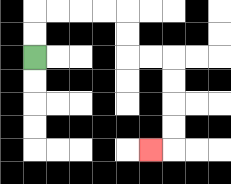{'start': '[1, 2]', 'end': '[6, 6]', 'path_directions': 'U,U,R,R,R,R,D,D,R,R,D,D,D,D,L', 'path_coordinates': '[[1, 2], [1, 1], [1, 0], [2, 0], [3, 0], [4, 0], [5, 0], [5, 1], [5, 2], [6, 2], [7, 2], [7, 3], [7, 4], [7, 5], [7, 6], [6, 6]]'}